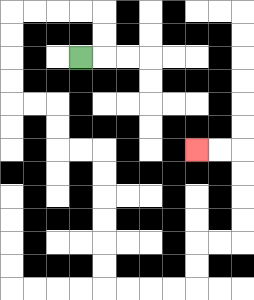{'start': '[3, 2]', 'end': '[8, 6]', 'path_directions': 'R,U,U,L,L,L,L,D,D,D,D,R,R,D,D,R,R,D,D,D,D,D,D,R,R,R,R,U,U,R,R,U,U,U,U,L,L', 'path_coordinates': '[[3, 2], [4, 2], [4, 1], [4, 0], [3, 0], [2, 0], [1, 0], [0, 0], [0, 1], [0, 2], [0, 3], [0, 4], [1, 4], [2, 4], [2, 5], [2, 6], [3, 6], [4, 6], [4, 7], [4, 8], [4, 9], [4, 10], [4, 11], [4, 12], [5, 12], [6, 12], [7, 12], [8, 12], [8, 11], [8, 10], [9, 10], [10, 10], [10, 9], [10, 8], [10, 7], [10, 6], [9, 6], [8, 6]]'}